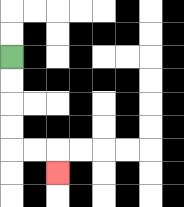{'start': '[0, 2]', 'end': '[2, 7]', 'path_directions': 'D,D,D,D,R,R,D', 'path_coordinates': '[[0, 2], [0, 3], [0, 4], [0, 5], [0, 6], [1, 6], [2, 6], [2, 7]]'}